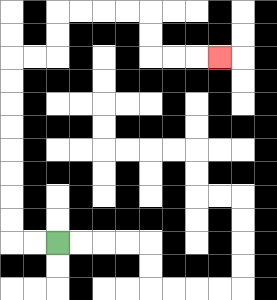{'start': '[2, 10]', 'end': '[9, 2]', 'path_directions': 'L,L,U,U,U,U,U,U,U,U,R,R,U,U,R,R,R,R,D,D,R,R,R', 'path_coordinates': '[[2, 10], [1, 10], [0, 10], [0, 9], [0, 8], [0, 7], [0, 6], [0, 5], [0, 4], [0, 3], [0, 2], [1, 2], [2, 2], [2, 1], [2, 0], [3, 0], [4, 0], [5, 0], [6, 0], [6, 1], [6, 2], [7, 2], [8, 2], [9, 2]]'}